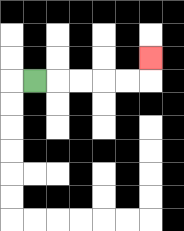{'start': '[1, 3]', 'end': '[6, 2]', 'path_directions': 'R,R,R,R,R,U', 'path_coordinates': '[[1, 3], [2, 3], [3, 3], [4, 3], [5, 3], [6, 3], [6, 2]]'}